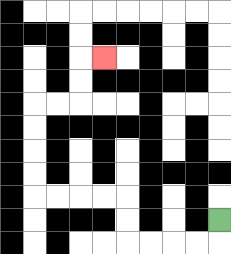{'start': '[9, 9]', 'end': '[4, 2]', 'path_directions': 'D,L,L,L,L,U,U,L,L,L,L,U,U,U,U,R,R,U,U,R', 'path_coordinates': '[[9, 9], [9, 10], [8, 10], [7, 10], [6, 10], [5, 10], [5, 9], [5, 8], [4, 8], [3, 8], [2, 8], [1, 8], [1, 7], [1, 6], [1, 5], [1, 4], [2, 4], [3, 4], [3, 3], [3, 2], [4, 2]]'}